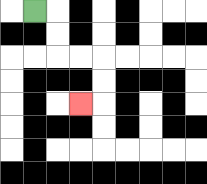{'start': '[1, 0]', 'end': '[3, 4]', 'path_directions': 'R,D,D,R,R,D,D,L', 'path_coordinates': '[[1, 0], [2, 0], [2, 1], [2, 2], [3, 2], [4, 2], [4, 3], [4, 4], [3, 4]]'}